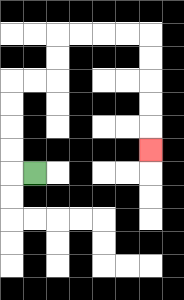{'start': '[1, 7]', 'end': '[6, 6]', 'path_directions': 'L,U,U,U,U,R,R,U,U,R,R,R,R,D,D,D,D,D', 'path_coordinates': '[[1, 7], [0, 7], [0, 6], [0, 5], [0, 4], [0, 3], [1, 3], [2, 3], [2, 2], [2, 1], [3, 1], [4, 1], [5, 1], [6, 1], [6, 2], [6, 3], [6, 4], [6, 5], [6, 6]]'}